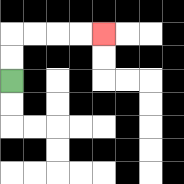{'start': '[0, 3]', 'end': '[4, 1]', 'path_directions': 'U,U,R,R,R,R', 'path_coordinates': '[[0, 3], [0, 2], [0, 1], [1, 1], [2, 1], [3, 1], [4, 1]]'}